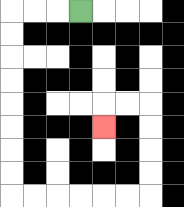{'start': '[3, 0]', 'end': '[4, 5]', 'path_directions': 'L,L,L,D,D,D,D,D,D,D,D,R,R,R,R,R,R,U,U,U,U,L,L,D', 'path_coordinates': '[[3, 0], [2, 0], [1, 0], [0, 0], [0, 1], [0, 2], [0, 3], [0, 4], [0, 5], [0, 6], [0, 7], [0, 8], [1, 8], [2, 8], [3, 8], [4, 8], [5, 8], [6, 8], [6, 7], [6, 6], [6, 5], [6, 4], [5, 4], [4, 4], [4, 5]]'}